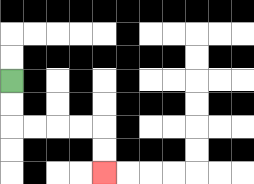{'start': '[0, 3]', 'end': '[4, 7]', 'path_directions': 'D,D,R,R,R,R,D,D', 'path_coordinates': '[[0, 3], [0, 4], [0, 5], [1, 5], [2, 5], [3, 5], [4, 5], [4, 6], [4, 7]]'}